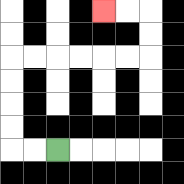{'start': '[2, 6]', 'end': '[4, 0]', 'path_directions': 'L,L,U,U,U,U,R,R,R,R,R,R,U,U,L,L', 'path_coordinates': '[[2, 6], [1, 6], [0, 6], [0, 5], [0, 4], [0, 3], [0, 2], [1, 2], [2, 2], [3, 2], [4, 2], [5, 2], [6, 2], [6, 1], [6, 0], [5, 0], [4, 0]]'}